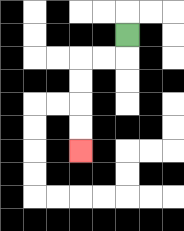{'start': '[5, 1]', 'end': '[3, 6]', 'path_directions': 'D,L,L,D,D,D,D', 'path_coordinates': '[[5, 1], [5, 2], [4, 2], [3, 2], [3, 3], [3, 4], [3, 5], [3, 6]]'}